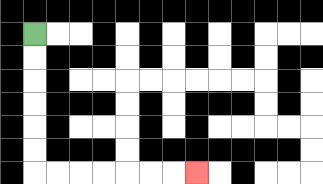{'start': '[1, 1]', 'end': '[8, 7]', 'path_directions': 'D,D,D,D,D,D,R,R,R,R,R,R,R', 'path_coordinates': '[[1, 1], [1, 2], [1, 3], [1, 4], [1, 5], [1, 6], [1, 7], [2, 7], [3, 7], [4, 7], [5, 7], [6, 7], [7, 7], [8, 7]]'}